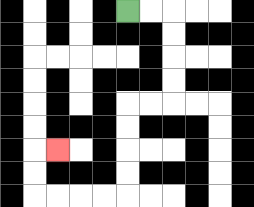{'start': '[5, 0]', 'end': '[2, 6]', 'path_directions': 'R,R,D,D,D,D,L,L,D,D,D,D,L,L,L,L,U,U,R', 'path_coordinates': '[[5, 0], [6, 0], [7, 0], [7, 1], [7, 2], [7, 3], [7, 4], [6, 4], [5, 4], [5, 5], [5, 6], [5, 7], [5, 8], [4, 8], [3, 8], [2, 8], [1, 8], [1, 7], [1, 6], [2, 6]]'}